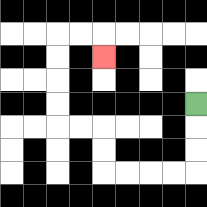{'start': '[8, 4]', 'end': '[4, 2]', 'path_directions': 'D,D,D,L,L,L,L,U,U,L,L,U,U,U,U,R,R,D', 'path_coordinates': '[[8, 4], [8, 5], [8, 6], [8, 7], [7, 7], [6, 7], [5, 7], [4, 7], [4, 6], [4, 5], [3, 5], [2, 5], [2, 4], [2, 3], [2, 2], [2, 1], [3, 1], [4, 1], [4, 2]]'}